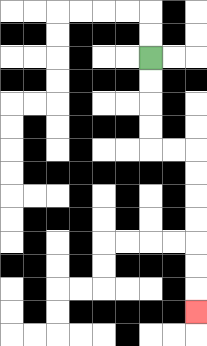{'start': '[6, 2]', 'end': '[8, 13]', 'path_directions': 'D,D,D,D,R,R,D,D,D,D,D,D,D', 'path_coordinates': '[[6, 2], [6, 3], [6, 4], [6, 5], [6, 6], [7, 6], [8, 6], [8, 7], [8, 8], [8, 9], [8, 10], [8, 11], [8, 12], [8, 13]]'}